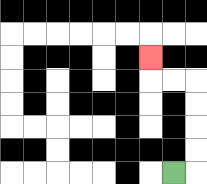{'start': '[7, 7]', 'end': '[6, 2]', 'path_directions': 'R,U,U,U,U,L,L,U', 'path_coordinates': '[[7, 7], [8, 7], [8, 6], [8, 5], [8, 4], [8, 3], [7, 3], [6, 3], [6, 2]]'}